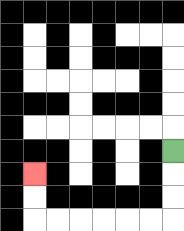{'start': '[7, 6]', 'end': '[1, 7]', 'path_directions': 'D,D,D,L,L,L,L,L,L,U,U', 'path_coordinates': '[[7, 6], [7, 7], [7, 8], [7, 9], [6, 9], [5, 9], [4, 9], [3, 9], [2, 9], [1, 9], [1, 8], [1, 7]]'}